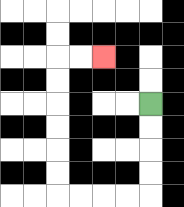{'start': '[6, 4]', 'end': '[4, 2]', 'path_directions': 'D,D,D,D,L,L,L,L,U,U,U,U,U,U,R,R', 'path_coordinates': '[[6, 4], [6, 5], [6, 6], [6, 7], [6, 8], [5, 8], [4, 8], [3, 8], [2, 8], [2, 7], [2, 6], [2, 5], [2, 4], [2, 3], [2, 2], [3, 2], [4, 2]]'}